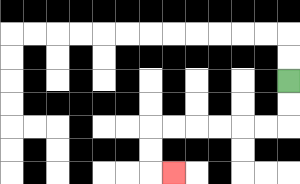{'start': '[12, 3]', 'end': '[7, 7]', 'path_directions': 'D,D,L,L,L,L,L,L,D,D,R', 'path_coordinates': '[[12, 3], [12, 4], [12, 5], [11, 5], [10, 5], [9, 5], [8, 5], [7, 5], [6, 5], [6, 6], [6, 7], [7, 7]]'}